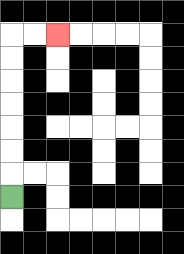{'start': '[0, 8]', 'end': '[2, 1]', 'path_directions': 'U,U,U,U,U,U,U,R,R', 'path_coordinates': '[[0, 8], [0, 7], [0, 6], [0, 5], [0, 4], [0, 3], [0, 2], [0, 1], [1, 1], [2, 1]]'}